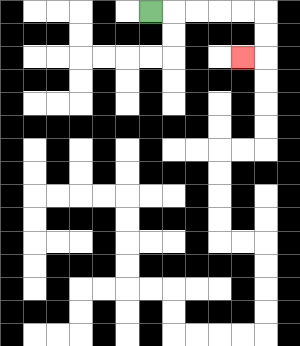{'start': '[6, 0]', 'end': '[10, 2]', 'path_directions': 'R,R,R,R,R,D,D,L', 'path_coordinates': '[[6, 0], [7, 0], [8, 0], [9, 0], [10, 0], [11, 0], [11, 1], [11, 2], [10, 2]]'}